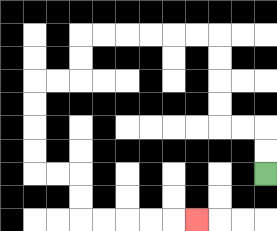{'start': '[11, 7]', 'end': '[8, 9]', 'path_directions': 'U,U,L,L,U,U,U,U,L,L,L,L,L,L,D,D,L,L,D,D,D,D,R,R,D,D,R,R,R,R,R', 'path_coordinates': '[[11, 7], [11, 6], [11, 5], [10, 5], [9, 5], [9, 4], [9, 3], [9, 2], [9, 1], [8, 1], [7, 1], [6, 1], [5, 1], [4, 1], [3, 1], [3, 2], [3, 3], [2, 3], [1, 3], [1, 4], [1, 5], [1, 6], [1, 7], [2, 7], [3, 7], [3, 8], [3, 9], [4, 9], [5, 9], [6, 9], [7, 9], [8, 9]]'}